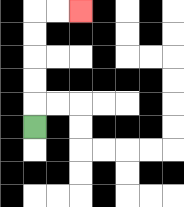{'start': '[1, 5]', 'end': '[3, 0]', 'path_directions': 'U,U,U,U,U,R,R', 'path_coordinates': '[[1, 5], [1, 4], [1, 3], [1, 2], [1, 1], [1, 0], [2, 0], [3, 0]]'}